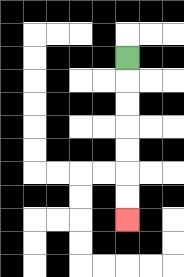{'start': '[5, 2]', 'end': '[5, 9]', 'path_directions': 'D,D,D,D,D,D,D', 'path_coordinates': '[[5, 2], [5, 3], [5, 4], [5, 5], [5, 6], [5, 7], [5, 8], [5, 9]]'}